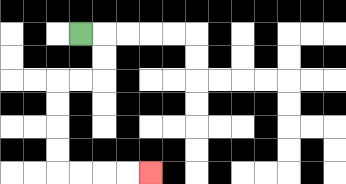{'start': '[3, 1]', 'end': '[6, 7]', 'path_directions': 'R,D,D,L,L,D,D,D,D,R,R,R,R', 'path_coordinates': '[[3, 1], [4, 1], [4, 2], [4, 3], [3, 3], [2, 3], [2, 4], [2, 5], [2, 6], [2, 7], [3, 7], [4, 7], [5, 7], [6, 7]]'}